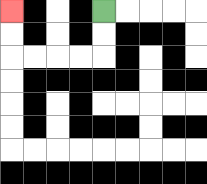{'start': '[4, 0]', 'end': '[0, 0]', 'path_directions': 'D,D,L,L,L,L,U,U', 'path_coordinates': '[[4, 0], [4, 1], [4, 2], [3, 2], [2, 2], [1, 2], [0, 2], [0, 1], [0, 0]]'}